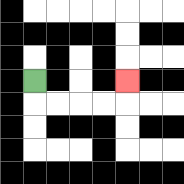{'start': '[1, 3]', 'end': '[5, 3]', 'path_directions': 'D,R,R,R,R,U', 'path_coordinates': '[[1, 3], [1, 4], [2, 4], [3, 4], [4, 4], [5, 4], [5, 3]]'}